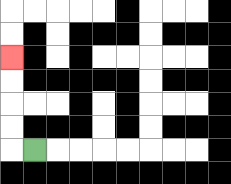{'start': '[1, 6]', 'end': '[0, 2]', 'path_directions': 'L,U,U,U,U', 'path_coordinates': '[[1, 6], [0, 6], [0, 5], [0, 4], [0, 3], [0, 2]]'}